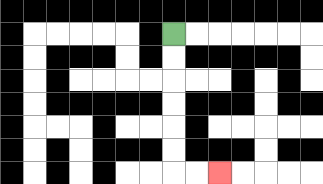{'start': '[7, 1]', 'end': '[9, 7]', 'path_directions': 'D,D,D,D,D,D,R,R', 'path_coordinates': '[[7, 1], [7, 2], [7, 3], [7, 4], [7, 5], [7, 6], [7, 7], [8, 7], [9, 7]]'}